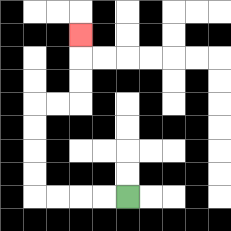{'start': '[5, 8]', 'end': '[3, 1]', 'path_directions': 'L,L,L,L,U,U,U,U,R,R,U,U,U', 'path_coordinates': '[[5, 8], [4, 8], [3, 8], [2, 8], [1, 8], [1, 7], [1, 6], [1, 5], [1, 4], [2, 4], [3, 4], [3, 3], [3, 2], [3, 1]]'}